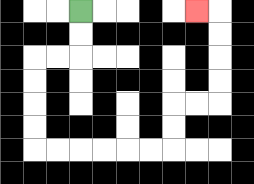{'start': '[3, 0]', 'end': '[8, 0]', 'path_directions': 'D,D,L,L,D,D,D,D,R,R,R,R,R,R,U,U,R,R,U,U,U,U,L', 'path_coordinates': '[[3, 0], [3, 1], [3, 2], [2, 2], [1, 2], [1, 3], [1, 4], [1, 5], [1, 6], [2, 6], [3, 6], [4, 6], [5, 6], [6, 6], [7, 6], [7, 5], [7, 4], [8, 4], [9, 4], [9, 3], [9, 2], [9, 1], [9, 0], [8, 0]]'}